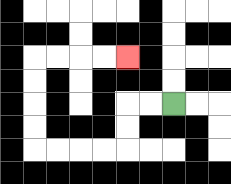{'start': '[7, 4]', 'end': '[5, 2]', 'path_directions': 'L,L,D,D,L,L,L,L,U,U,U,U,R,R,R,R', 'path_coordinates': '[[7, 4], [6, 4], [5, 4], [5, 5], [5, 6], [4, 6], [3, 6], [2, 6], [1, 6], [1, 5], [1, 4], [1, 3], [1, 2], [2, 2], [3, 2], [4, 2], [5, 2]]'}